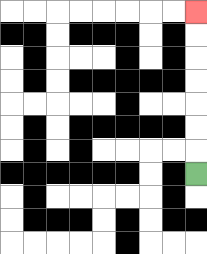{'start': '[8, 7]', 'end': '[8, 0]', 'path_directions': 'U,U,U,U,U,U,U', 'path_coordinates': '[[8, 7], [8, 6], [8, 5], [8, 4], [8, 3], [8, 2], [8, 1], [8, 0]]'}